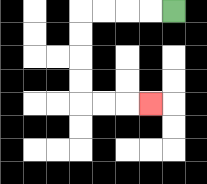{'start': '[7, 0]', 'end': '[6, 4]', 'path_directions': 'L,L,L,L,D,D,D,D,R,R,R', 'path_coordinates': '[[7, 0], [6, 0], [5, 0], [4, 0], [3, 0], [3, 1], [3, 2], [3, 3], [3, 4], [4, 4], [5, 4], [6, 4]]'}